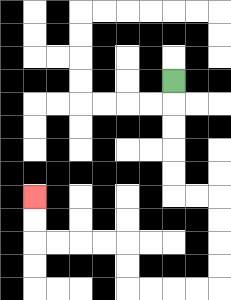{'start': '[7, 3]', 'end': '[1, 8]', 'path_directions': 'D,D,D,D,D,R,R,D,D,D,D,L,L,L,L,U,U,L,L,L,L,U,U', 'path_coordinates': '[[7, 3], [7, 4], [7, 5], [7, 6], [7, 7], [7, 8], [8, 8], [9, 8], [9, 9], [9, 10], [9, 11], [9, 12], [8, 12], [7, 12], [6, 12], [5, 12], [5, 11], [5, 10], [4, 10], [3, 10], [2, 10], [1, 10], [1, 9], [1, 8]]'}